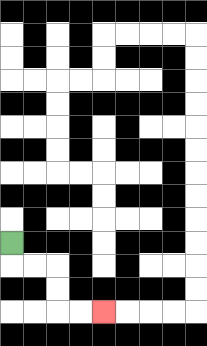{'start': '[0, 10]', 'end': '[4, 13]', 'path_directions': 'D,R,R,D,D,R,R', 'path_coordinates': '[[0, 10], [0, 11], [1, 11], [2, 11], [2, 12], [2, 13], [3, 13], [4, 13]]'}